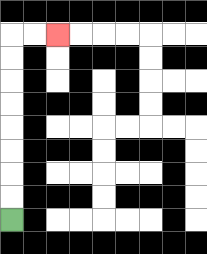{'start': '[0, 9]', 'end': '[2, 1]', 'path_directions': 'U,U,U,U,U,U,U,U,R,R', 'path_coordinates': '[[0, 9], [0, 8], [0, 7], [0, 6], [0, 5], [0, 4], [0, 3], [0, 2], [0, 1], [1, 1], [2, 1]]'}